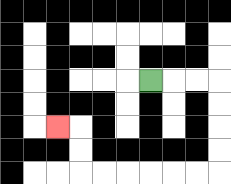{'start': '[6, 3]', 'end': '[2, 5]', 'path_directions': 'R,R,R,D,D,D,D,L,L,L,L,L,L,U,U,L', 'path_coordinates': '[[6, 3], [7, 3], [8, 3], [9, 3], [9, 4], [9, 5], [9, 6], [9, 7], [8, 7], [7, 7], [6, 7], [5, 7], [4, 7], [3, 7], [3, 6], [3, 5], [2, 5]]'}